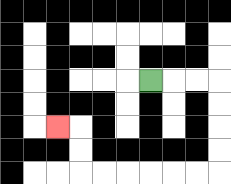{'start': '[6, 3]', 'end': '[2, 5]', 'path_directions': 'R,R,R,D,D,D,D,L,L,L,L,L,L,U,U,L', 'path_coordinates': '[[6, 3], [7, 3], [8, 3], [9, 3], [9, 4], [9, 5], [9, 6], [9, 7], [8, 7], [7, 7], [6, 7], [5, 7], [4, 7], [3, 7], [3, 6], [3, 5], [2, 5]]'}